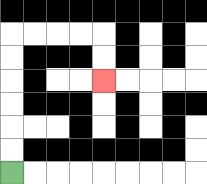{'start': '[0, 7]', 'end': '[4, 3]', 'path_directions': 'U,U,U,U,U,U,R,R,R,R,D,D', 'path_coordinates': '[[0, 7], [0, 6], [0, 5], [0, 4], [0, 3], [0, 2], [0, 1], [1, 1], [2, 1], [3, 1], [4, 1], [4, 2], [4, 3]]'}